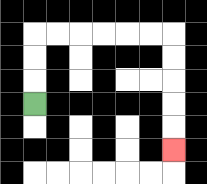{'start': '[1, 4]', 'end': '[7, 6]', 'path_directions': 'U,U,U,R,R,R,R,R,R,D,D,D,D,D', 'path_coordinates': '[[1, 4], [1, 3], [1, 2], [1, 1], [2, 1], [3, 1], [4, 1], [5, 1], [6, 1], [7, 1], [7, 2], [7, 3], [7, 4], [7, 5], [7, 6]]'}